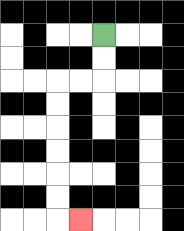{'start': '[4, 1]', 'end': '[3, 9]', 'path_directions': 'D,D,L,L,D,D,D,D,D,D,R', 'path_coordinates': '[[4, 1], [4, 2], [4, 3], [3, 3], [2, 3], [2, 4], [2, 5], [2, 6], [2, 7], [2, 8], [2, 9], [3, 9]]'}